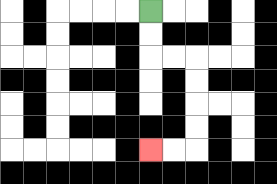{'start': '[6, 0]', 'end': '[6, 6]', 'path_directions': 'D,D,R,R,D,D,D,D,L,L', 'path_coordinates': '[[6, 0], [6, 1], [6, 2], [7, 2], [8, 2], [8, 3], [8, 4], [8, 5], [8, 6], [7, 6], [6, 6]]'}